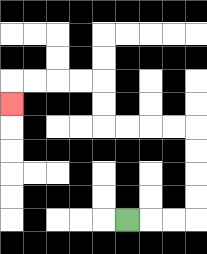{'start': '[5, 9]', 'end': '[0, 4]', 'path_directions': 'R,R,R,U,U,U,U,L,L,L,L,U,U,L,L,L,L,D', 'path_coordinates': '[[5, 9], [6, 9], [7, 9], [8, 9], [8, 8], [8, 7], [8, 6], [8, 5], [7, 5], [6, 5], [5, 5], [4, 5], [4, 4], [4, 3], [3, 3], [2, 3], [1, 3], [0, 3], [0, 4]]'}